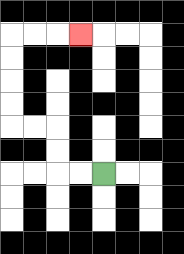{'start': '[4, 7]', 'end': '[3, 1]', 'path_directions': 'L,L,U,U,L,L,U,U,U,U,R,R,R', 'path_coordinates': '[[4, 7], [3, 7], [2, 7], [2, 6], [2, 5], [1, 5], [0, 5], [0, 4], [0, 3], [0, 2], [0, 1], [1, 1], [2, 1], [3, 1]]'}